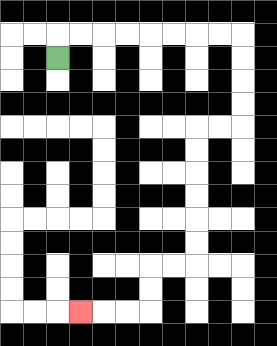{'start': '[2, 2]', 'end': '[3, 13]', 'path_directions': 'U,R,R,R,R,R,R,R,R,D,D,D,D,L,L,D,D,D,D,D,D,L,L,D,D,L,L,L', 'path_coordinates': '[[2, 2], [2, 1], [3, 1], [4, 1], [5, 1], [6, 1], [7, 1], [8, 1], [9, 1], [10, 1], [10, 2], [10, 3], [10, 4], [10, 5], [9, 5], [8, 5], [8, 6], [8, 7], [8, 8], [8, 9], [8, 10], [8, 11], [7, 11], [6, 11], [6, 12], [6, 13], [5, 13], [4, 13], [3, 13]]'}